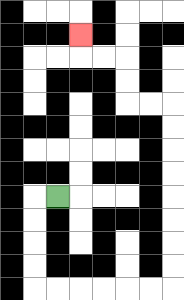{'start': '[2, 8]', 'end': '[3, 1]', 'path_directions': 'L,D,D,D,D,R,R,R,R,R,R,U,U,U,U,U,U,U,U,L,L,U,U,L,L,U', 'path_coordinates': '[[2, 8], [1, 8], [1, 9], [1, 10], [1, 11], [1, 12], [2, 12], [3, 12], [4, 12], [5, 12], [6, 12], [7, 12], [7, 11], [7, 10], [7, 9], [7, 8], [7, 7], [7, 6], [7, 5], [7, 4], [6, 4], [5, 4], [5, 3], [5, 2], [4, 2], [3, 2], [3, 1]]'}